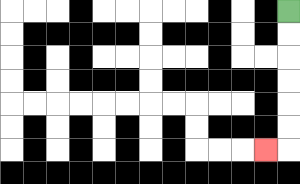{'start': '[12, 0]', 'end': '[11, 6]', 'path_directions': 'D,D,D,D,D,D,L', 'path_coordinates': '[[12, 0], [12, 1], [12, 2], [12, 3], [12, 4], [12, 5], [12, 6], [11, 6]]'}